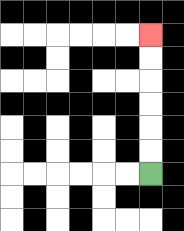{'start': '[6, 7]', 'end': '[6, 1]', 'path_directions': 'U,U,U,U,U,U', 'path_coordinates': '[[6, 7], [6, 6], [6, 5], [6, 4], [6, 3], [6, 2], [6, 1]]'}